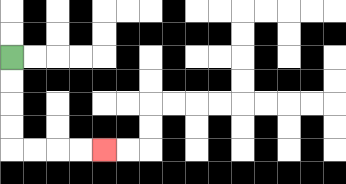{'start': '[0, 2]', 'end': '[4, 6]', 'path_directions': 'D,D,D,D,R,R,R,R', 'path_coordinates': '[[0, 2], [0, 3], [0, 4], [0, 5], [0, 6], [1, 6], [2, 6], [3, 6], [4, 6]]'}